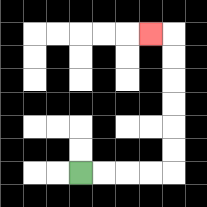{'start': '[3, 7]', 'end': '[6, 1]', 'path_directions': 'R,R,R,R,U,U,U,U,U,U,L', 'path_coordinates': '[[3, 7], [4, 7], [5, 7], [6, 7], [7, 7], [7, 6], [7, 5], [7, 4], [7, 3], [7, 2], [7, 1], [6, 1]]'}